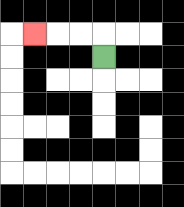{'start': '[4, 2]', 'end': '[1, 1]', 'path_directions': 'U,L,L,L', 'path_coordinates': '[[4, 2], [4, 1], [3, 1], [2, 1], [1, 1]]'}